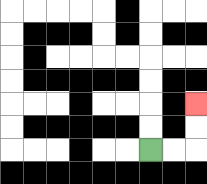{'start': '[6, 6]', 'end': '[8, 4]', 'path_directions': 'R,R,U,U', 'path_coordinates': '[[6, 6], [7, 6], [8, 6], [8, 5], [8, 4]]'}